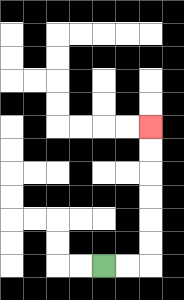{'start': '[4, 11]', 'end': '[6, 5]', 'path_directions': 'R,R,U,U,U,U,U,U', 'path_coordinates': '[[4, 11], [5, 11], [6, 11], [6, 10], [6, 9], [6, 8], [6, 7], [6, 6], [6, 5]]'}